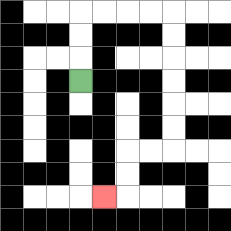{'start': '[3, 3]', 'end': '[4, 8]', 'path_directions': 'U,U,U,R,R,R,R,D,D,D,D,D,D,L,L,D,D,L', 'path_coordinates': '[[3, 3], [3, 2], [3, 1], [3, 0], [4, 0], [5, 0], [6, 0], [7, 0], [7, 1], [7, 2], [7, 3], [7, 4], [7, 5], [7, 6], [6, 6], [5, 6], [5, 7], [5, 8], [4, 8]]'}